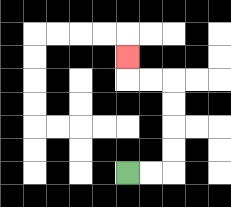{'start': '[5, 7]', 'end': '[5, 2]', 'path_directions': 'R,R,U,U,U,U,L,L,U', 'path_coordinates': '[[5, 7], [6, 7], [7, 7], [7, 6], [7, 5], [7, 4], [7, 3], [6, 3], [5, 3], [5, 2]]'}